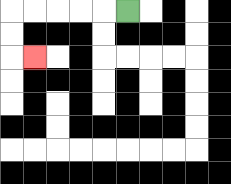{'start': '[5, 0]', 'end': '[1, 2]', 'path_directions': 'L,L,L,L,L,D,D,R', 'path_coordinates': '[[5, 0], [4, 0], [3, 0], [2, 0], [1, 0], [0, 0], [0, 1], [0, 2], [1, 2]]'}